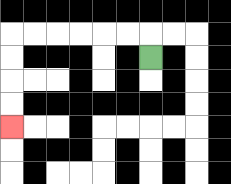{'start': '[6, 2]', 'end': '[0, 5]', 'path_directions': 'U,L,L,L,L,L,L,D,D,D,D', 'path_coordinates': '[[6, 2], [6, 1], [5, 1], [4, 1], [3, 1], [2, 1], [1, 1], [0, 1], [0, 2], [0, 3], [0, 4], [0, 5]]'}